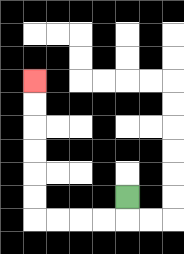{'start': '[5, 8]', 'end': '[1, 3]', 'path_directions': 'D,L,L,L,L,U,U,U,U,U,U', 'path_coordinates': '[[5, 8], [5, 9], [4, 9], [3, 9], [2, 9], [1, 9], [1, 8], [1, 7], [1, 6], [1, 5], [1, 4], [1, 3]]'}